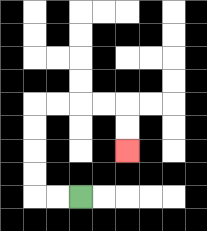{'start': '[3, 8]', 'end': '[5, 6]', 'path_directions': 'L,L,U,U,U,U,R,R,R,R,D,D', 'path_coordinates': '[[3, 8], [2, 8], [1, 8], [1, 7], [1, 6], [1, 5], [1, 4], [2, 4], [3, 4], [4, 4], [5, 4], [5, 5], [5, 6]]'}